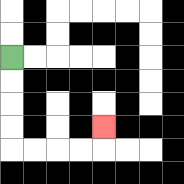{'start': '[0, 2]', 'end': '[4, 5]', 'path_directions': 'D,D,D,D,R,R,R,R,U', 'path_coordinates': '[[0, 2], [0, 3], [0, 4], [0, 5], [0, 6], [1, 6], [2, 6], [3, 6], [4, 6], [4, 5]]'}